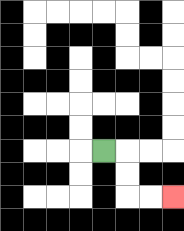{'start': '[4, 6]', 'end': '[7, 8]', 'path_directions': 'R,D,D,R,R', 'path_coordinates': '[[4, 6], [5, 6], [5, 7], [5, 8], [6, 8], [7, 8]]'}